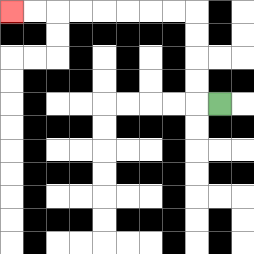{'start': '[9, 4]', 'end': '[0, 0]', 'path_directions': 'L,U,U,U,U,L,L,L,L,L,L,L,L', 'path_coordinates': '[[9, 4], [8, 4], [8, 3], [8, 2], [8, 1], [8, 0], [7, 0], [6, 0], [5, 0], [4, 0], [3, 0], [2, 0], [1, 0], [0, 0]]'}